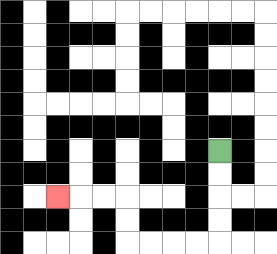{'start': '[9, 6]', 'end': '[2, 8]', 'path_directions': 'D,D,D,D,L,L,L,L,U,U,L,L,L', 'path_coordinates': '[[9, 6], [9, 7], [9, 8], [9, 9], [9, 10], [8, 10], [7, 10], [6, 10], [5, 10], [5, 9], [5, 8], [4, 8], [3, 8], [2, 8]]'}